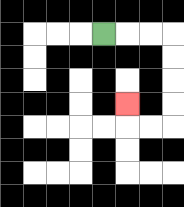{'start': '[4, 1]', 'end': '[5, 4]', 'path_directions': 'R,R,R,D,D,D,D,L,L,U', 'path_coordinates': '[[4, 1], [5, 1], [6, 1], [7, 1], [7, 2], [7, 3], [7, 4], [7, 5], [6, 5], [5, 5], [5, 4]]'}